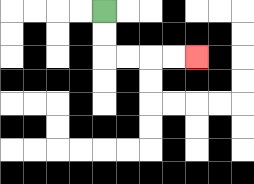{'start': '[4, 0]', 'end': '[8, 2]', 'path_directions': 'D,D,R,R,R,R', 'path_coordinates': '[[4, 0], [4, 1], [4, 2], [5, 2], [6, 2], [7, 2], [8, 2]]'}